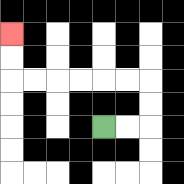{'start': '[4, 5]', 'end': '[0, 1]', 'path_directions': 'R,R,U,U,L,L,L,L,L,L,U,U', 'path_coordinates': '[[4, 5], [5, 5], [6, 5], [6, 4], [6, 3], [5, 3], [4, 3], [3, 3], [2, 3], [1, 3], [0, 3], [0, 2], [0, 1]]'}